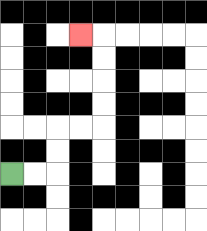{'start': '[0, 7]', 'end': '[3, 1]', 'path_directions': 'R,R,U,U,R,R,U,U,U,U,L', 'path_coordinates': '[[0, 7], [1, 7], [2, 7], [2, 6], [2, 5], [3, 5], [4, 5], [4, 4], [4, 3], [4, 2], [4, 1], [3, 1]]'}